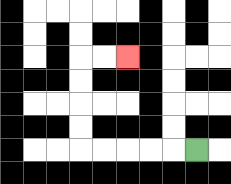{'start': '[8, 6]', 'end': '[5, 2]', 'path_directions': 'L,L,L,L,L,U,U,U,U,R,R', 'path_coordinates': '[[8, 6], [7, 6], [6, 6], [5, 6], [4, 6], [3, 6], [3, 5], [3, 4], [3, 3], [3, 2], [4, 2], [5, 2]]'}